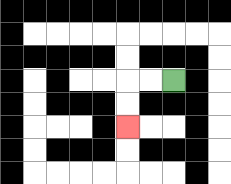{'start': '[7, 3]', 'end': '[5, 5]', 'path_directions': 'L,L,D,D', 'path_coordinates': '[[7, 3], [6, 3], [5, 3], [5, 4], [5, 5]]'}